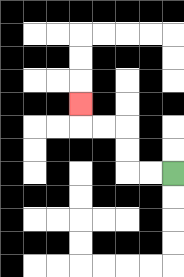{'start': '[7, 7]', 'end': '[3, 4]', 'path_directions': 'L,L,U,U,L,L,U', 'path_coordinates': '[[7, 7], [6, 7], [5, 7], [5, 6], [5, 5], [4, 5], [3, 5], [3, 4]]'}